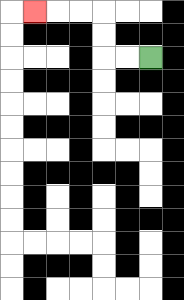{'start': '[6, 2]', 'end': '[1, 0]', 'path_directions': 'L,L,U,U,L,L,L', 'path_coordinates': '[[6, 2], [5, 2], [4, 2], [4, 1], [4, 0], [3, 0], [2, 0], [1, 0]]'}